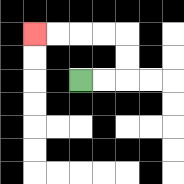{'start': '[3, 3]', 'end': '[1, 1]', 'path_directions': 'R,R,U,U,L,L,L,L', 'path_coordinates': '[[3, 3], [4, 3], [5, 3], [5, 2], [5, 1], [4, 1], [3, 1], [2, 1], [1, 1]]'}